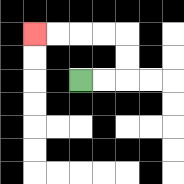{'start': '[3, 3]', 'end': '[1, 1]', 'path_directions': 'R,R,U,U,L,L,L,L', 'path_coordinates': '[[3, 3], [4, 3], [5, 3], [5, 2], [5, 1], [4, 1], [3, 1], [2, 1], [1, 1]]'}